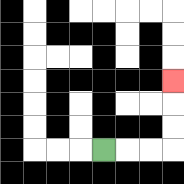{'start': '[4, 6]', 'end': '[7, 3]', 'path_directions': 'R,R,R,U,U,U', 'path_coordinates': '[[4, 6], [5, 6], [6, 6], [7, 6], [7, 5], [7, 4], [7, 3]]'}